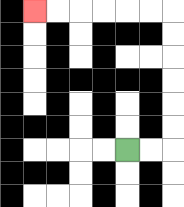{'start': '[5, 6]', 'end': '[1, 0]', 'path_directions': 'R,R,U,U,U,U,U,U,L,L,L,L,L,L', 'path_coordinates': '[[5, 6], [6, 6], [7, 6], [7, 5], [7, 4], [7, 3], [7, 2], [7, 1], [7, 0], [6, 0], [5, 0], [4, 0], [3, 0], [2, 0], [1, 0]]'}